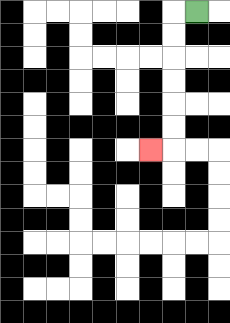{'start': '[8, 0]', 'end': '[6, 6]', 'path_directions': 'L,D,D,D,D,D,D,L', 'path_coordinates': '[[8, 0], [7, 0], [7, 1], [7, 2], [7, 3], [7, 4], [7, 5], [7, 6], [6, 6]]'}